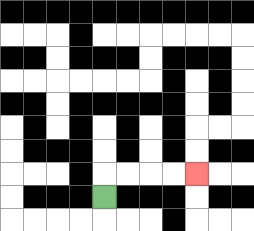{'start': '[4, 8]', 'end': '[8, 7]', 'path_directions': 'U,R,R,R,R', 'path_coordinates': '[[4, 8], [4, 7], [5, 7], [6, 7], [7, 7], [8, 7]]'}